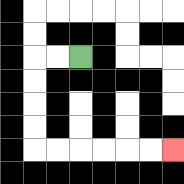{'start': '[3, 2]', 'end': '[7, 6]', 'path_directions': 'L,L,D,D,D,D,R,R,R,R,R,R', 'path_coordinates': '[[3, 2], [2, 2], [1, 2], [1, 3], [1, 4], [1, 5], [1, 6], [2, 6], [3, 6], [4, 6], [5, 6], [6, 6], [7, 6]]'}